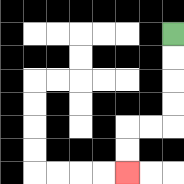{'start': '[7, 1]', 'end': '[5, 7]', 'path_directions': 'D,D,D,D,L,L,D,D', 'path_coordinates': '[[7, 1], [7, 2], [7, 3], [7, 4], [7, 5], [6, 5], [5, 5], [5, 6], [5, 7]]'}